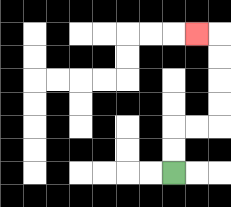{'start': '[7, 7]', 'end': '[8, 1]', 'path_directions': 'U,U,R,R,U,U,U,U,L', 'path_coordinates': '[[7, 7], [7, 6], [7, 5], [8, 5], [9, 5], [9, 4], [9, 3], [9, 2], [9, 1], [8, 1]]'}